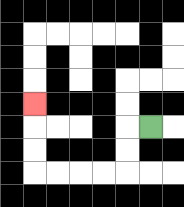{'start': '[6, 5]', 'end': '[1, 4]', 'path_directions': 'L,D,D,L,L,L,L,U,U,U', 'path_coordinates': '[[6, 5], [5, 5], [5, 6], [5, 7], [4, 7], [3, 7], [2, 7], [1, 7], [1, 6], [1, 5], [1, 4]]'}